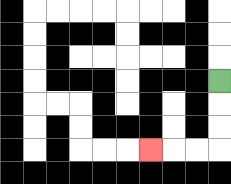{'start': '[9, 3]', 'end': '[6, 6]', 'path_directions': 'D,D,D,L,L,L', 'path_coordinates': '[[9, 3], [9, 4], [9, 5], [9, 6], [8, 6], [7, 6], [6, 6]]'}